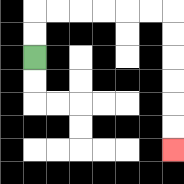{'start': '[1, 2]', 'end': '[7, 6]', 'path_directions': 'U,U,R,R,R,R,R,R,D,D,D,D,D,D', 'path_coordinates': '[[1, 2], [1, 1], [1, 0], [2, 0], [3, 0], [4, 0], [5, 0], [6, 0], [7, 0], [7, 1], [7, 2], [7, 3], [7, 4], [7, 5], [7, 6]]'}